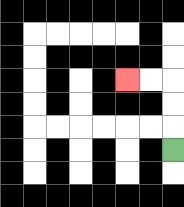{'start': '[7, 6]', 'end': '[5, 3]', 'path_directions': 'U,U,U,L,L', 'path_coordinates': '[[7, 6], [7, 5], [7, 4], [7, 3], [6, 3], [5, 3]]'}